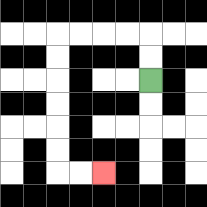{'start': '[6, 3]', 'end': '[4, 7]', 'path_directions': 'U,U,L,L,L,L,D,D,D,D,D,D,R,R', 'path_coordinates': '[[6, 3], [6, 2], [6, 1], [5, 1], [4, 1], [3, 1], [2, 1], [2, 2], [2, 3], [2, 4], [2, 5], [2, 6], [2, 7], [3, 7], [4, 7]]'}